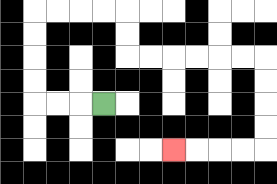{'start': '[4, 4]', 'end': '[7, 6]', 'path_directions': 'L,L,L,U,U,U,U,R,R,R,R,D,D,R,R,R,R,R,R,D,D,D,D,L,L,L,L', 'path_coordinates': '[[4, 4], [3, 4], [2, 4], [1, 4], [1, 3], [1, 2], [1, 1], [1, 0], [2, 0], [3, 0], [4, 0], [5, 0], [5, 1], [5, 2], [6, 2], [7, 2], [8, 2], [9, 2], [10, 2], [11, 2], [11, 3], [11, 4], [11, 5], [11, 6], [10, 6], [9, 6], [8, 6], [7, 6]]'}